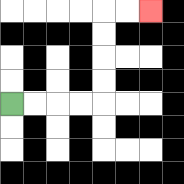{'start': '[0, 4]', 'end': '[6, 0]', 'path_directions': 'R,R,R,R,U,U,U,U,R,R', 'path_coordinates': '[[0, 4], [1, 4], [2, 4], [3, 4], [4, 4], [4, 3], [4, 2], [4, 1], [4, 0], [5, 0], [6, 0]]'}